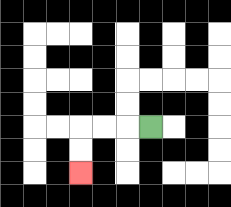{'start': '[6, 5]', 'end': '[3, 7]', 'path_directions': 'L,L,L,D,D', 'path_coordinates': '[[6, 5], [5, 5], [4, 5], [3, 5], [3, 6], [3, 7]]'}